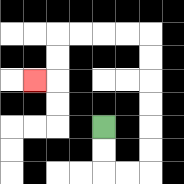{'start': '[4, 5]', 'end': '[1, 3]', 'path_directions': 'D,D,R,R,U,U,U,U,U,U,L,L,L,L,D,D,L', 'path_coordinates': '[[4, 5], [4, 6], [4, 7], [5, 7], [6, 7], [6, 6], [6, 5], [6, 4], [6, 3], [6, 2], [6, 1], [5, 1], [4, 1], [3, 1], [2, 1], [2, 2], [2, 3], [1, 3]]'}